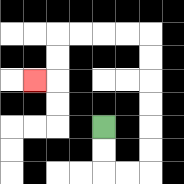{'start': '[4, 5]', 'end': '[1, 3]', 'path_directions': 'D,D,R,R,U,U,U,U,U,U,L,L,L,L,D,D,L', 'path_coordinates': '[[4, 5], [4, 6], [4, 7], [5, 7], [6, 7], [6, 6], [6, 5], [6, 4], [6, 3], [6, 2], [6, 1], [5, 1], [4, 1], [3, 1], [2, 1], [2, 2], [2, 3], [1, 3]]'}